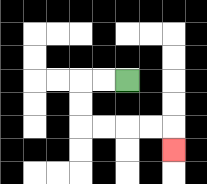{'start': '[5, 3]', 'end': '[7, 6]', 'path_directions': 'L,L,D,D,R,R,R,R,D', 'path_coordinates': '[[5, 3], [4, 3], [3, 3], [3, 4], [3, 5], [4, 5], [5, 5], [6, 5], [7, 5], [7, 6]]'}